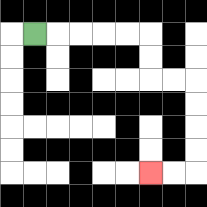{'start': '[1, 1]', 'end': '[6, 7]', 'path_directions': 'R,R,R,R,R,D,D,R,R,D,D,D,D,L,L', 'path_coordinates': '[[1, 1], [2, 1], [3, 1], [4, 1], [5, 1], [6, 1], [6, 2], [6, 3], [7, 3], [8, 3], [8, 4], [8, 5], [8, 6], [8, 7], [7, 7], [6, 7]]'}